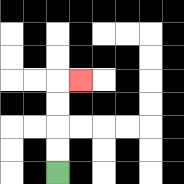{'start': '[2, 7]', 'end': '[3, 3]', 'path_directions': 'U,U,U,U,R', 'path_coordinates': '[[2, 7], [2, 6], [2, 5], [2, 4], [2, 3], [3, 3]]'}